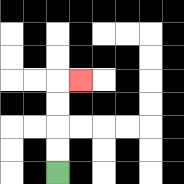{'start': '[2, 7]', 'end': '[3, 3]', 'path_directions': 'U,U,U,U,R', 'path_coordinates': '[[2, 7], [2, 6], [2, 5], [2, 4], [2, 3], [3, 3]]'}